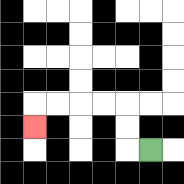{'start': '[6, 6]', 'end': '[1, 5]', 'path_directions': 'L,U,U,L,L,L,L,D', 'path_coordinates': '[[6, 6], [5, 6], [5, 5], [5, 4], [4, 4], [3, 4], [2, 4], [1, 4], [1, 5]]'}